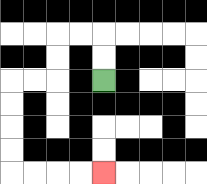{'start': '[4, 3]', 'end': '[4, 7]', 'path_directions': 'U,U,L,L,D,D,L,L,D,D,D,D,R,R,R,R', 'path_coordinates': '[[4, 3], [4, 2], [4, 1], [3, 1], [2, 1], [2, 2], [2, 3], [1, 3], [0, 3], [0, 4], [0, 5], [0, 6], [0, 7], [1, 7], [2, 7], [3, 7], [4, 7]]'}